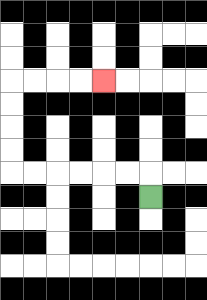{'start': '[6, 8]', 'end': '[4, 3]', 'path_directions': 'U,L,L,L,L,L,L,U,U,U,U,R,R,R,R', 'path_coordinates': '[[6, 8], [6, 7], [5, 7], [4, 7], [3, 7], [2, 7], [1, 7], [0, 7], [0, 6], [0, 5], [0, 4], [0, 3], [1, 3], [2, 3], [3, 3], [4, 3]]'}